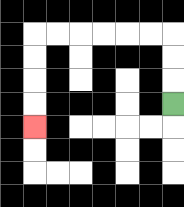{'start': '[7, 4]', 'end': '[1, 5]', 'path_directions': 'U,U,U,L,L,L,L,L,L,D,D,D,D', 'path_coordinates': '[[7, 4], [7, 3], [7, 2], [7, 1], [6, 1], [5, 1], [4, 1], [3, 1], [2, 1], [1, 1], [1, 2], [1, 3], [1, 4], [1, 5]]'}